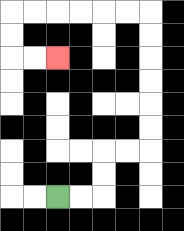{'start': '[2, 8]', 'end': '[2, 2]', 'path_directions': 'R,R,U,U,R,R,U,U,U,U,U,U,L,L,L,L,L,L,D,D,R,R', 'path_coordinates': '[[2, 8], [3, 8], [4, 8], [4, 7], [4, 6], [5, 6], [6, 6], [6, 5], [6, 4], [6, 3], [6, 2], [6, 1], [6, 0], [5, 0], [4, 0], [3, 0], [2, 0], [1, 0], [0, 0], [0, 1], [0, 2], [1, 2], [2, 2]]'}